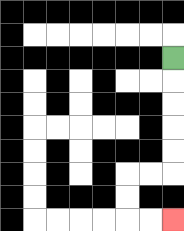{'start': '[7, 2]', 'end': '[7, 9]', 'path_directions': 'D,D,D,D,D,L,L,D,D,R,R', 'path_coordinates': '[[7, 2], [7, 3], [7, 4], [7, 5], [7, 6], [7, 7], [6, 7], [5, 7], [5, 8], [5, 9], [6, 9], [7, 9]]'}